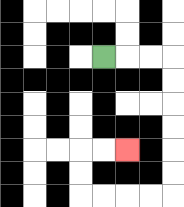{'start': '[4, 2]', 'end': '[5, 6]', 'path_directions': 'R,R,R,D,D,D,D,D,D,L,L,L,L,U,U,R,R', 'path_coordinates': '[[4, 2], [5, 2], [6, 2], [7, 2], [7, 3], [7, 4], [7, 5], [7, 6], [7, 7], [7, 8], [6, 8], [5, 8], [4, 8], [3, 8], [3, 7], [3, 6], [4, 6], [5, 6]]'}